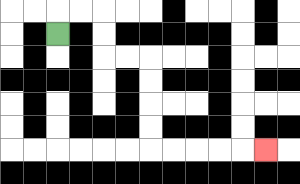{'start': '[2, 1]', 'end': '[11, 6]', 'path_directions': 'U,R,R,D,D,R,R,D,D,D,D,R,R,R,R,R', 'path_coordinates': '[[2, 1], [2, 0], [3, 0], [4, 0], [4, 1], [4, 2], [5, 2], [6, 2], [6, 3], [6, 4], [6, 5], [6, 6], [7, 6], [8, 6], [9, 6], [10, 6], [11, 6]]'}